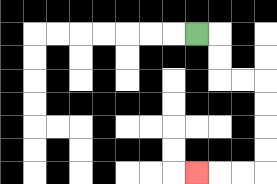{'start': '[8, 1]', 'end': '[8, 7]', 'path_directions': 'R,D,D,R,R,D,D,D,D,L,L,L', 'path_coordinates': '[[8, 1], [9, 1], [9, 2], [9, 3], [10, 3], [11, 3], [11, 4], [11, 5], [11, 6], [11, 7], [10, 7], [9, 7], [8, 7]]'}